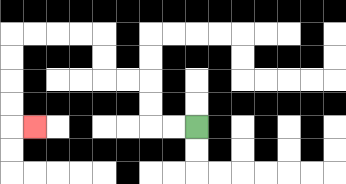{'start': '[8, 5]', 'end': '[1, 5]', 'path_directions': 'L,L,U,U,L,L,U,U,L,L,L,L,D,D,D,D,R', 'path_coordinates': '[[8, 5], [7, 5], [6, 5], [6, 4], [6, 3], [5, 3], [4, 3], [4, 2], [4, 1], [3, 1], [2, 1], [1, 1], [0, 1], [0, 2], [0, 3], [0, 4], [0, 5], [1, 5]]'}